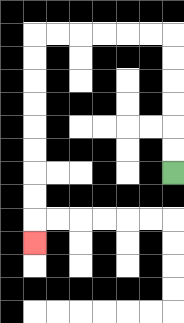{'start': '[7, 7]', 'end': '[1, 10]', 'path_directions': 'U,U,U,U,U,U,L,L,L,L,L,L,D,D,D,D,D,D,D,D,D', 'path_coordinates': '[[7, 7], [7, 6], [7, 5], [7, 4], [7, 3], [7, 2], [7, 1], [6, 1], [5, 1], [4, 1], [3, 1], [2, 1], [1, 1], [1, 2], [1, 3], [1, 4], [1, 5], [1, 6], [1, 7], [1, 8], [1, 9], [1, 10]]'}